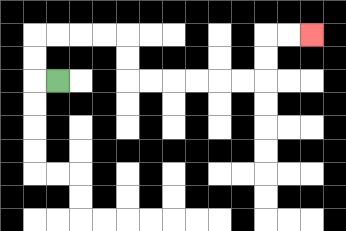{'start': '[2, 3]', 'end': '[13, 1]', 'path_directions': 'L,U,U,R,R,R,R,D,D,R,R,R,R,R,R,U,U,R,R', 'path_coordinates': '[[2, 3], [1, 3], [1, 2], [1, 1], [2, 1], [3, 1], [4, 1], [5, 1], [5, 2], [5, 3], [6, 3], [7, 3], [8, 3], [9, 3], [10, 3], [11, 3], [11, 2], [11, 1], [12, 1], [13, 1]]'}